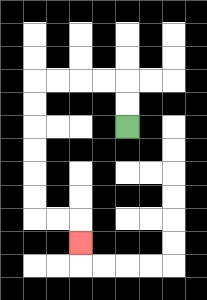{'start': '[5, 5]', 'end': '[3, 10]', 'path_directions': 'U,U,L,L,L,L,D,D,D,D,D,D,R,R,D', 'path_coordinates': '[[5, 5], [5, 4], [5, 3], [4, 3], [3, 3], [2, 3], [1, 3], [1, 4], [1, 5], [1, 6], [1, 7], [1, 8], [1, 9], [2, 9], [3, 9], [3, 10]]'}